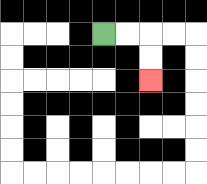{'start': '[4, 1]', 'end': '[6, 3]', 'path_directions': 'R,R,D,D', 'path_coordinates': '[[4, 1], [5, 1], [6, 1], [6, 2], [6, 3]]'}